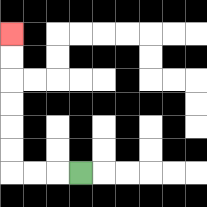{'start': '[3, 7]', 'end': '[0, 1]', 'path_directions': 'L,L,L,U,U,U,U,U,U', 'path_coordinates': '[[3, 7], [2, 7], [1, 7], [0, 7], [0, 6], [0, 5], [0, 4], [0, 3], [0, 2], [0, 1]]'}